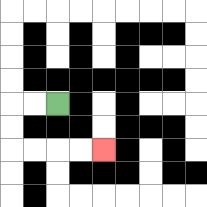{'start': '[2, 4]', 'end': '[4, 6]', 'path_directions': 'L,L,D,D,R,R,R,R', 'path_coordinates': '[[2, 4], [1, 4], [0, 4], [0, 5], [0, 6], [1, 6], [2, 6], [3, 6], [4, 6]]'}